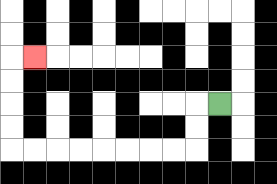{'start': '[9, 4]', 'end': '[1, 2]', 'path_directions': 'L,D,D,L,L,L,L,L,L,L,L,U,U,U,U,R', 'path_coordinates': '[[9, 4], [8, 4], [8, 5], [8, 6], [7, 6], [6, 6], [5, 6], [4, 6], [3, 6], [2, 6], [1, 6], [0, 6], [0, 5], [0, 4], [0, 3], [0, 2], [1, 2]]'}